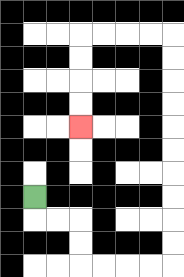{'start': '[1, 8]', 'end': '[3, 5]', 'path_directions': 'D,R,R,D,D,R,R,R,R,U,U,U,U,U,U,U,U,U,U,L,L,L,L,D,D,D,D', 'path_coordinates': '[[1, 8], [1, 9], [2, 9], [3, 9], [3, 10], [3, 11], [4, 11], [5, 11], [6, 11], [7, 11], [7, 10], [7, 9], [7, 8], [7, 7], [7, 6], [7, 5], [7, 4], [7, 3], [7, 2], [7, 1], [6, 1], [5, 1], [4, 1], [3, 1], [3, 2], [3, 3], [3, 4], [3, 5]]'}